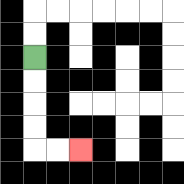{'start': '[1, 2]', 'end': '[3, 6]', 'path_directions': 'D,D,D,D,R,R', 'path_coordinates': '[[1, 2], [1, 3], [1, 4], [1, 5], [1, 6], [2, 6], [3, 6]]'}